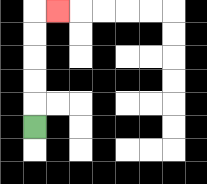{'start': '[1, 5]', 'end': '[2, 0]', 'path_directions': 'U,U,U,U,U,R', 'path_coordinates': '[[1, 5], [1, 4], [1, 3], [1, 2], [1, 1], [1, 0], [2, 0]]'}